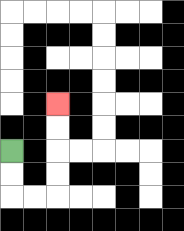{'start': '[0, 6]', 'end': '[2, 4]', 'path_directions': 'D,D,R,R,U,U,U,U', 'path_coordinates': '[[0, 6], [0, 7], [0, 8], [1, 8], [2, 8], [2, 7], [2, 6], [2, 5], [2, 4]]'}